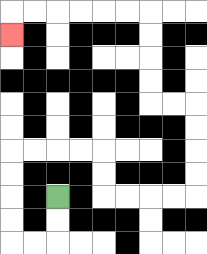{'start': '[2, 8]', 'end': '[0, 1]', 'path_directions': 'D,D,L,L,U,U,U,U,R,R,R,R,D,D,R,R,R,R,U,U,U,U,L,L,U,U,U,U,L,L,L,L,L,L,D', 'path_coordinates': '[[2, 8], [2, 9], [2, 10], [1, 10], [0, 10], [0, 9], [0, 8], [0, 7], [0, 6], [1, 6], [2, 6], [3, 6], [4, 6], [4, 7], [4, 8], [5, 8], [6, 8], [7, 8], [8, 8], [8, 7], [8, 6], [8, 5], [8, 4], [7, 4], [6, 4], [6, 3], [6, 2], [6, 1], [6, 0], [5, 0], [4, 0], [3, 0], [2, 0], [1, 0], [0, 0], [0, 1]]'}